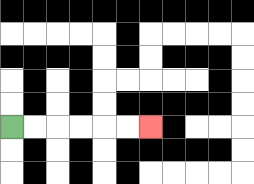{'start': '[0, 5]', 'end': '[6, 5]', 'path_directions': 'R,R,R,R,R,R', 'path_coordinates': '[[0, 5], [1, 5], [2, 5], [3, 5], [4, 5], [5, 5], [6, 5]]'}